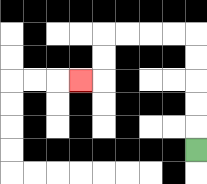{'start': '[8, 6]', 'end': '[3, 3]', 'path_directions': 'U,U,U,U,U,L,L,L,L,D,D,L', 'path_coordinates': '[[8, 6], [8, 5], [8, 4], [8, 3], [8, 2], [8, 1], [7, 1], [6, 1], [5, 1], [4, 1], [4, 2], [4, 3], [3, 3]]'}